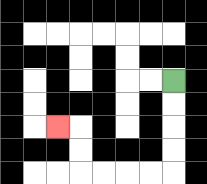{'start': '[7, 3]', 'end': '[2, 5]', 'path_directions': 'D,D,D,D,L,L,L,L,U,U,L', 'path_coordinates': '[[7, 3], [7, 4], [7, 5], [7, 6], [7, 7], [6, 7], [5, 7], [4, 7], [3, 7], [3, 6], [3, 5], [2, 5]]'}